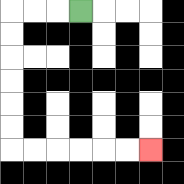{'start': '[3, 0]', 'end': '[6, 6]', 'path_directions': 'L,L,L,D,D,D,D,D,D,R,R,R,R,R,R', 'path_coordinates': '[[3, 0], [2, 0], [1, 0], [0, 0], [0, 1], [0, 2], [0, 3], [0, 4], [0, 5], [0, 6], [1, 6], [2, 6], [3, 6], [4, 6], [5, 6], [6, 6]]'}